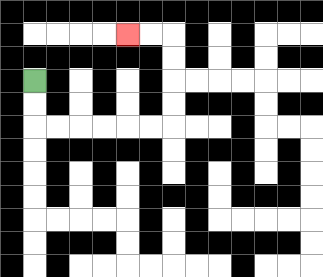{'start': '[1, 3]', 'end': '[5, 1]', 'path_directions': 'D,D,R,R,R,R,R,R,U,U,U,U,L,L', 'path_coordinates': '[[1, 3], [1, 4], [1, 5], [2, 5], [3, 5], [4, 5], [5, 5], [6, 5], [7, 5], [7, 4], [7, 3], [7, 2], [7, 1], [6, 1], [5, 1]]'}